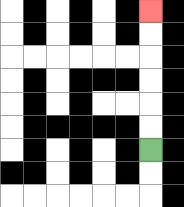{'start': '[6, 6]', 'end': '[6, 0]', 'path_directions': 'U,U,U,U,U,U', 'path_coordinates': '[[6, 6], [6, 5], [6, 4], [6, 3], [6, 2], [6, 1], [6, 0]]'}